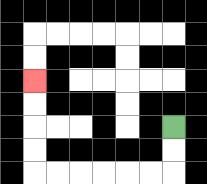{'start': '[7, 5]', 'end': '[1, 3]', 'path_directions': 'D,D,L,L,L,L,L,L,U,U,U,U', 'path_coordinates': '[[7, 5], [7, 6], [7, 7], [6, 7], [5, 7], [4, 7], [3, 7], [2, 7], [1, 7], [1, 6], [1, 5], [1, 4], [1, 3]]'}